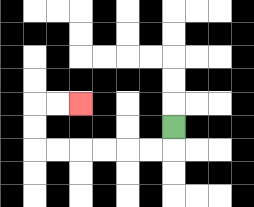{'start': '[7, 5]', 'end': '[3, 4]', 'path_directions': 'D,L,L,L,L,L,L,U,U,R,R', 'path_coordinates': '[[7, 5], [7, 6], [6, 6], [5, 6], [4, 6], [3, 6], [2, 6], [1, 6], [1, 5], [1, 4], [2, 4], [3, 4]]'}